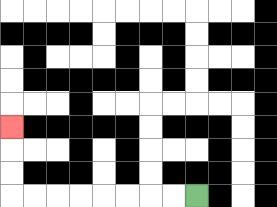{'start': '[8, 8]', 'end': '[0, 5]', 'path_directions': 'L,L,L,L,L,L,L,L,U,U,U', 'path_coordinates': '[[8, 8], [7, 8], [6, 8], [5, 8], [4, 8], [3, 8], [2, 8], [1, 8], [0, 8], [0, 7], [0, 6], [0, 5]]'}